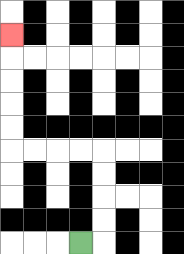{'start': '[3, 10]', 'end': '[0, 1]', 'path_directions': 'R,U,U,U,U,L,L,L,L,U,U,U,U,U', 'path_coordinates': '[[3, 10], [4, 10], [4, 9], [4, 8], [4, 7], [4, 6], [3, 6], [2, 6], [1, 6], [0, 6], [0, 5], [0, 4], [0, 3], [0, 2], [0, 1]]'}